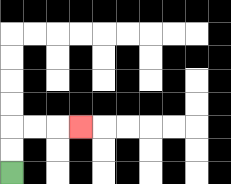{'start': '[0, 7]', 'end': '[3, 5]', 'path_directions': 'U,U,R,R,R', 'path_coordinates': '[[0, 7], [0, 6], [0, 5], [1, 5], [2, 5], [3, 5]]'}